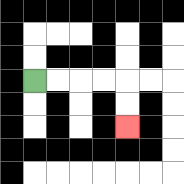{'start': '[1, 3]', 'end': '[5, 5]', 'path_directions': 'R,R,R,R,D,D', 'path_coordinates': '[[1, 3], [2, 3], [3, 3], [4, 3], [5, 3], [5, 4], [5, 5]]'}